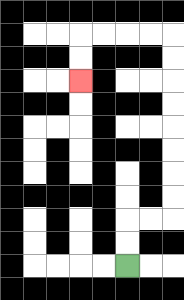{'start': '[5, 11]', 'end': '[3, 3]', 'path_directions': 'U,U,R,R,U,U,U,U,U,U,U,U,L,L,L,L,D,D', 'path_coordinates': '[[5, 11], [5, 10], [5, 9], [6, 9], [7, 9], [7, 8], [7, 7], [7, 6], [7, 5], [7, 4], [7, 3], [7, 2], [7, 1], [6, 1], [5, 1], [4, 1], [3, 1], [3, 2], [3, 3]]'}